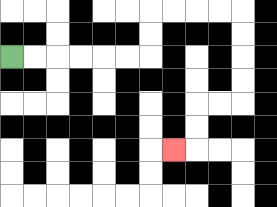{'start': '[0, 2]', 'end': '[7, 6]', 'path_directions': 'R,R,R,R,R,R,U,U,R,R,R,R,D,D,D,D,L,L,D,D,L', 'path_coordinates': '[[0, 2], [1, 2], [2, 2], [3, 2], [4, 2], [5, 2], [6, 2], [6, 1], [6, 0], [7, 0], [8, 0], [9, 0], [10, 0], [10, 1], [10, 2], [10, 3], [10, 4], [9, 4], [8, 4], [8, 5], [8, 6], [7, 6]]'}